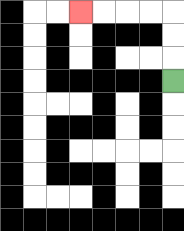{'start': '[7, 3]', 'end': '[3, 0]', 'path_directions': 'U,U,U,L,L,L,L', 'path_coordinates': '[[7, 3], [7, 2], [7, 1], [7, 0], [6, 0], [5, 0], [4, 0], [3, 0]]'}